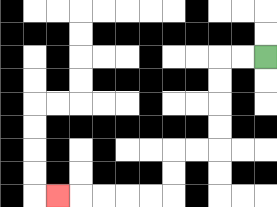{'start': '[11, 2]', 'end': '[2, 8]', 'path_directions': 'L,L,D,D,D,D,L,L,D,D,L,L,L,L,L', 'path_coordinates': '[[11, 2], [10, 2], [9, 2], [9, 3], [9, 4], [9, 5], [9, 6], [8, 6], [7, 6], [7, 7], [7, 8], [6, 8], [5, 8], [4, 8], [3, 8], [2, 8]]'}